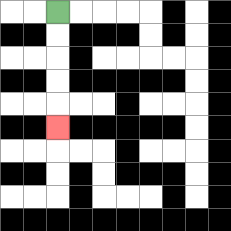{'start': '[2, 0]', 'end': '[2, 5]', 'path_directions': 'D,D,D,D,D', 'path_coordinates': '[[2, 0], [2, 1], [2, 2], [2, 3], [2, 4], [2, 5]]'}